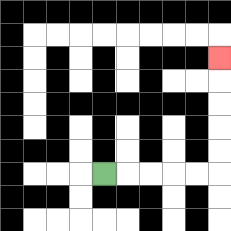{'start': '[4, 7]', 'end': '[9, 2]', 'path_directions': 'R,R,R,R,R,U,U,U,U,U', 'path_coordinates': '[[4, 7], [5, 7], [6, 7], [7, 7], [8, 7], [9, 7], [9, 6], [9, 5], [9, 4], [9, 3], [9, 2]]'}